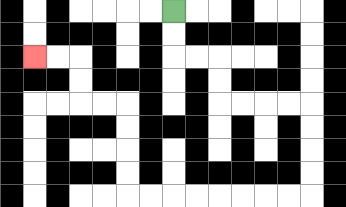{'start': '[7, 0]', 'end': '[1, 2]', 'path_directions': 'D,D,R,R,D,D,R,R,R,R,D,D,D,D,L,L,L,L,L,L,L,L,U,U,U,U,L,L,U,U,L,L', 'path_coordinates': '[[7, 0], [7, 1], [7, 2], [8, 2], [9, 2], [9, 3], [9, 4], [10, 4], [11, 4], [12, 4], [13, 4], [13, 5], [13, 6], [13, 7], [13, 8], [12, 8], [11, 8], [10, 8], [9, 8], [8, 8], [7, 8], [6, 8], [5, 8], [5, 7], [5, 6], [5, 5], [5, 4], [4, 4], [3, 4], [3, 3], [3, 2], [2, 2], [1, 2]]'}